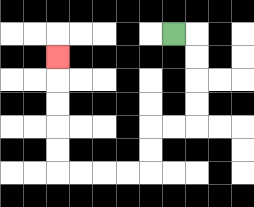{'start': '[7, 1]', 'end': '[2, 2]', 'path_directions': 'R,D,D,D,D,L,L,D,D,L,L,L,L,U,U,U,U,U', 'path_coordinates': '[[7, 1], [8, 1], [8, 2], [8, 3], [8, 4], [8, 5], [7, 5], [6, 5], [6, 6], [6, 7], [5, 7], [4, 7], [3, 7], [2, 7], [2, 6], [2, 5], [2, 4], [2, 3], [2, 2]]'}